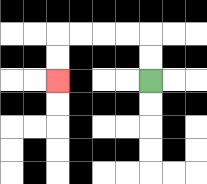{'start': '[6, 3]', 'end': '[2, 3]', 'path_directions': 'U,U,L,L,L,L,D,D', 'path_coordinates': '[[6, 3], [6, 2], [6, 1], [5, 1], [4, 1], [3, 1], [2, 1], [2, 2], [2, 3]]'}